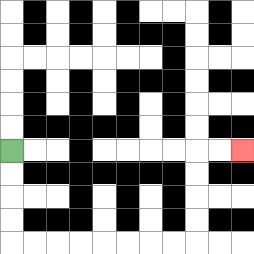{'start': '[0, 6]', 'end': '[10, 6]', 'path_directions': 'D,D,D,D,R,R,R,R,R,R,R,R,U,U,U,U,R,R', 'path_coordinates': '[[0, 6], [0, 7], [0, 8], [0, 9], [0, 10], [1, 10], [2, 10], [3, 10], [4, 10], [5, 10], [6, 10], [7, 10], [8, 10], [8, 9], [8, 8], [8, 7], [8, 6], [9, 6], [10, 6]]'}